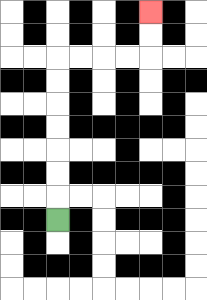{'start': '[2, 9]', 'end': '[6, 0]', 'path_directions': 'U,U,U,U,U,U,U,R,R,R,R,U,U', 'path_coordinates': '[[2, 9], [2, 8], [2, 7], [2, 6], [2, 5], [2, 4], [2, 3], [2, 2], [3, 2], [4, 2], [5, 2], [6, 2], [6, 1], [6, 0]]'}